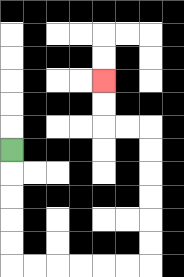{'start': '[0, 6]', 'end': '[4, 3]', 'path_directions': 'D,D,D,D,D,R,R,R,R,R,R,U,U,U,U,U,U,L,L,U,U', 'path_coordinates': '[[0, 6], [0, 7], [0, 8], [0, 9], [0, 10], [0, 11], [1, 11], [2, 11], [3, 11], [4, 11], [5, 11], [6, 11], [6, 10], [6, 9], [6, 8], [6, 7], [6, 6], [6, 5], [5, 5], [4, 5], [4, 4], [4, 3]]'}